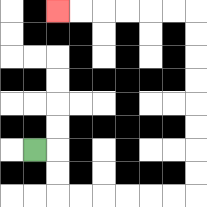{'start': '[1, 6]', 'end': '[2, 0]', 'path_directions': 'R,D,D,R,R,R,R,R,R,U,U,U,U,U,U,U,U,L,L,L,L,L,L', 'path_coordinates': '[[1, 6], [2, 6], [2, 7], [2, 8], [3, 8], [4, 8], [5, 8], [6, 8], [7, 8], [8, 8], [8, 7], [8, 6], [8, 5], [8, 4], [8, 3], [8, 2], [8, 1], [8, 0], [7, 0], [6, 0], [5, 0], [4, 0], [3, 0], [2, 0]]'}